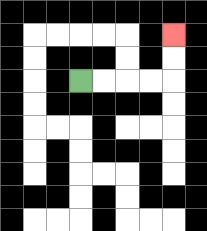{'start': '[3, 3]', 'end': '[7, 1]', 'path_directions': 'R,R,R,R,U,U', 'path_coordinates': '[[3, 3], [4, 3], [5, 3], [6, 3], [7, 3], [7, 2], [7, 1]]'}